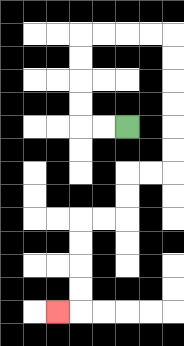{'start': '[5, 5]', 'end': '[2, 13]', 'path_directions': 'L,L,U,U,U,U,R,R,R,R,D,D,D,D,D,D,L,L,D,D,L,L,D,D,D,D,L', 'path_coordinates': '[[5, 5], [4, 5], [3, 5], [3, 4], [3, 3], [3, 2], [3, 1], [4, 1], [5, 1], [6, 1], [7, 1], [7, 2], [7, 3], [7, 4], [7, 5], [7, 6], [7, 7], [6, 7], [5, 7], [5, 8], [5, 9], [4, 9], [3, 9], [3, 10], [3, 11], [3, 12], [3, 13], [2, 13]]'}